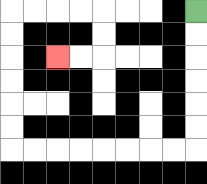{'start': '[8, 0]', 'end': '[2, 2]', 'path_directions': 'D,D,D,D,D,D,L,L,L,L,L,L,L,L,U,U,U,U,U,U,R,R,R,R,D,D,L,L', 'path_coordinates': '[[8, 0], [8, 1], [8, 2], [8, 3], [8, 4], [8, 5], [8, 6], [7, 6], [6, 6], [5, 6], [4, 6], [3, 6], [2, 6], [1, 6], [0, 6], [0, 5], [0, 4], [0, 3], [0, 2], [0, 1], [0, 0], [1, 0], [2, 0], [3, 0], [4, 0], [4, 1], [4, 2], [3, 2], [2, 2]]'}